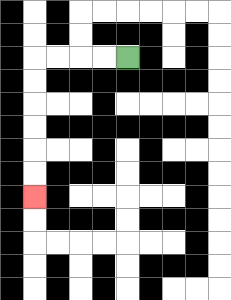{'start': '[5, 2]', 'end': '[1, 8]', 'path_directions': 'L,L,L,L,D,D,D,D,D,D', 'path_coordinates': '[[5, 2], [4, 2], [3, 2], [2, 2], [1, 2], [1, 3], [1, 4], [1, 5], [1, 6], [1, 7], [1, 8]]'}